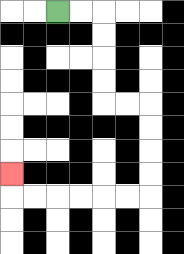{'start': '[2, 0]', 'end': '[0, 7]', 'path_directions': 'R,R,D,D,D,D,R,R,D,D,D,D,L,L,L,L,L,L,U', 'path_coordinates': '[[2, 0], [3, 0], [4, 0], [4, 1], [4, 2], [4, 3], [4, 4], [5, 4], [6, 4], [6, 5], [6, 6], [6, 7], [6, 8], [5, 8], [4, 8], [3, 8], [2, 8], [1, 8], [0, 8], [0, 7]]'}